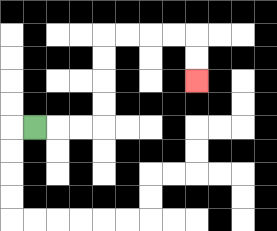{'start': '[1, 5]', 'end': '[8, 3]', 'path_directions': 'R,R,R,U,U,U,U,R,R,R,R,D,D', 'path_coordinates': '[[1, 5], [2, 5], [3, 5], [4, 5], [4, 4], [4, 3], [4, 2], [4, 1], [5, 1], [6, 1], [7, 1], [8, 1], [8, 2], [8, 3]]'}